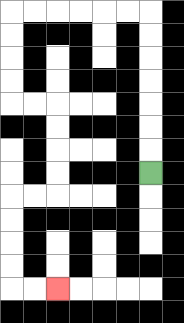{'start': '[6, 7]', 'end': '[2, 12]', 'path_directions': 'U,U,U,U,U,U,U,L,L,L,L,L,L,D,D,D,D,R,R,D,D,D,D,L,L,D,D,D,D,R,R', 'path_coordinates': '[[6, 7], [6, 6], [6, 5], [6, 4], [6, 3], [6, 2], [6, 1], [6, 0], [5, 0], [4, 0], [3, 0], [2, 0], [1, 0], [0, 0], [0, 1], [0, 2], [0, 3], [0, 4], [1, 4], [2, 4], [2, 5], [2, 6], [2, 7], [2, 8], [1, 8], [0, 8], [0, 9], [0, 10], [0, 11], [0, 12], [1, 12], [2, 12]]'}